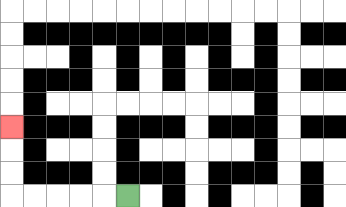{'start': '[5, 8]', 'end': '[0, 5]', 'path_directions': 'L,L,L,L,L,U,U,U', 'path_coordinates': '[[5, 8], [4, 8], [3, 8], [2, 8], [1, 8], [0, 8], [0, 7], [0, 6], [0, 5]]'}